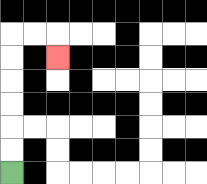{'start': '[0, 7]', 'end': '[2, 2]', 'path_directions': 'U,U,U,U,U,U,R,R,D', 'path_coordinates': '[[0, 7], [0, 6], [0, 5], [0, 4], [0, 3], [0, 2], [0, 1], [1, 1], [2, 1], [2, 2]]'}